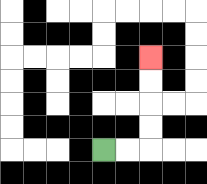{'start': '[4, 6]', 'end': '[6, 2]', 'path_directions': 'R,R,U,U,U,U', 'path_coordinates': '[[4, 6], [5, 6], [6, 6], [6, 5], [6, 4], [6, 3], [6, 2]]'}